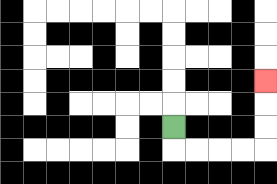{'start': '[7, 5]', 'end': '[11, 3]', 'path_directions': 'D,R,R,R,R,U,U,U', 'path_coordinates': '[[7, 5], [7, 6], [8, 6], [9, 6], [10, 6], [11, 6], [11, 5], [11, 4], [11, 3]]'}